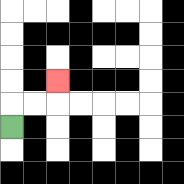{'start': '[0, 5]', 'end': '[2, 3]', 'path_directions': 'U,R,R,U', 'path_coordinates': '[[0, 5], [0, 4], [1, 4], [2, 4], [2, 3]]'}